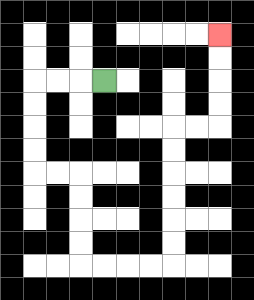{'start': '[4, 3]', 'end': '[9, 1]', 'path_directions': 'L,L,L,D,D,D,D,R,R,D,D,D,D,R,R,R,R,U,U,U,U,U,U,R,R,U,U,U,U', 'path_coordinates': '[[4, 3], [3, 3], [2, 3], [1, 3], [1, 4], [1, 5], [1, 6], [1, 7], [2, 7], [3, 7], [3, 8], [3, 9], [3, 10], [3, 11], [4, 11], [5, 11], [6, 11], [7, 11], [7, 10], [7, 9], [7, 8], [7, 7], [7, 6], [7, 5], [8, 5], [9, 5], [9, 4], [9, 3], [9, 2], [9, 1]]'}